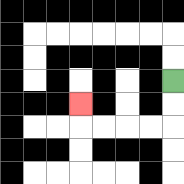{'start': '[7, 3]', 'end': '[3, 4]', 'path_directions': 'D,D,L,L,L,L,U', 'path_coordinates': '[[7, 3], [7, 4], [7, 5], [6, 5], [5, 5], [4, 5], [3, 5], [3, 4]]'}